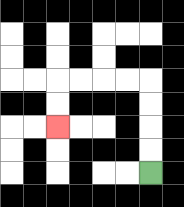{'start': '[6, 7]', 'end': '[2, 5]', 'path_directions': 'U,U,U,U,L,L,L,L,D,D', 'path_coordinates': '[[6, 7], [6, 6], [6, 5], [6, 4], [6, 3], [5, 3], [4, 3], [3, 3], [2, 3], [2, 4], [2, 5]]'}